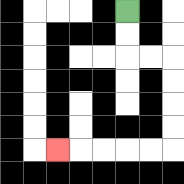{'start': '[5, 0]', 'end': '[2, 6]', 'path_directions': 'D,D,R,R,D,D,D,D,L,L,L,L,L', 'path_coordinates': '[[5, 0], [5, 1], [5, 2], [6, 2], [7, 2], [7, 3], [7, 4], [7, 5], [7, 6], [6, 6], [5, 6], [4, 6], [3, 6], [2, 6]]'}